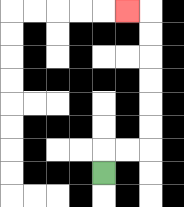{'start': '[4, 7]', 'end': '[5, 0]', 'path_directions': 'U,R,R,U,U,U,U,U,U,L', 'path_coordinates': '[[4, 7], [4, 6], [5, 6], [6, 6], [6, 5], [6, 4], [6, 3], [6, 2], [6, 1], [6, 0], [5, 0]]'}